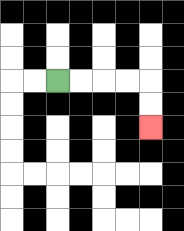{'start': '[2, 3]', 'end': '[6, 5]', 'path_directions': 'R,R,R,R,D,D', 'path_coordinates': '[[2, 3], [3, 3], [4, 3], [5, 3], [6, 3], [6, 4], [6, 5]]'}